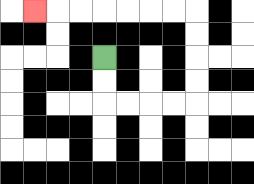{'start': '[4, 2]', 'end': '[1, 0]', 'path_directions': 'D,D,R,R,R,R,U,U,U,U,L,L,L,L,L,L,L', 'path_coordinates': '[[4, 2], [4, 3], [4, 4], [5, 4], [6, 4], [7, 4], [8, 4], [8, 3], [8, 2], [8, 1], [8, 0], [7, 0], [6, 0], [5, 0], [4, 0], [3, 0], [2, 0], [1, 0]]'}